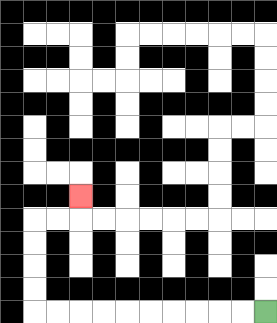{'start': '[11, 13]', 'end': '[3, 8]', 'path_directions': 'L,L,L,L,L,L,L,L,L,L,U,U,U,U,R,R,U', 'path_coordinates': '[[11, 13], [10, 13], [9, 13], [8, 13], [7, 13], [6, 13], [5, 13], [4, 13], [3, 13], [2, 13], [1, 13], [1, 12], [1, 11], [1, 10], [1, 9], [2, 9], [3, 9], [3, 8]]'}